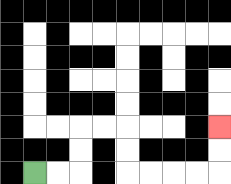{'start': '[1, 7]', 'end': '[9, 5]', 'path_directions': 'R,R,U,U,R,R,D,D,R,R,R,R,U,U', 'path_coordinates': '[[1, 7], [2, 7], [3, 7], [3, 6], [3, 5], [4, 5], [5, 5], [5, 6], [5, 7], [6, 7], [7, 7], [8, 7], [9, 7], [9, 6], [9, 5]]'}